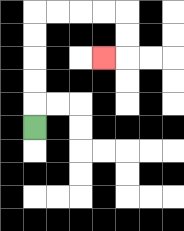{'start': '[1, 5]', 'end': '[4, 2]', 'path_directions': 'U,U,U,U,U,R,R,R,R,D,D,L', 'path_coordinates': '[[1, 5], [1, 4], [1, 3], [1, 2], [1, 1], [1, 0], [2, 0], [3, 0], [4, 0], [5, 0], [5, 1], [5, 2], [4, 2]]'}